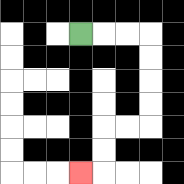{'start': '[3, 1]', 'end': '[3, 7]', 'path_directions': 'R,R,R,D,D,D,D,L,L,D,D,L', 'path_coordinates': '[[3, 1], [4, 1], [5, 1], [6, 1], [6, 2], [6, 3], [6, 4], [6, 5], [5, 5], [4, 5], [4, 6], [4, 7], [3, 7]]'}